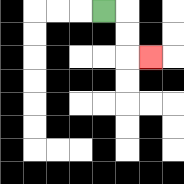{'start': '[4, 0]', 'end': '[6, 2]', 'path_directions': 'R,D,D,R', 'path_coordinates': '[[4, 0], [5, 0], [5, 1], [5, 2], [6, 2]]'}